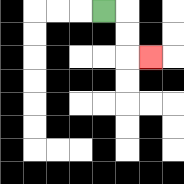{'start': '[4, 0]', 'end': '[6, 2]', 'path_directions': 'R,D,D,R', 'path_coordinates': '[[4, 0], [5, 0], [5, 1], [5, 2], [6, 2]]'}